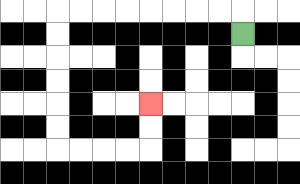{'start': '[10, 1]', 'end': '[6, 4]', 'path_directions': 'U,L,L,L,L,L,L,L,L,D,D,D,D,D,D,R,R,R,R,U,U', 'path_coordinates': '[[10, 1], [10, 0], [9, 0], [8, 0], [7, 0], [6, 0], [5, 0], [4, 0], [3, 0], [2, 0], [2, 1], [2, 2], [2, 3], [2, 4], [2, 5], [2, 6], [3, 6], [4, 6], [5, 6], [6, 6], [6, 5], [6, 4]]'}